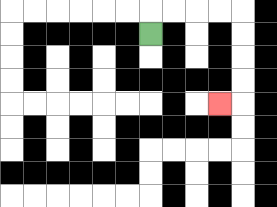{'start': '[6, 1]', 'end': '[9, 4]', 'path_directions': 'U,R,R,R,R,D,D,D,D,L', 'path_coordinates': '[[6, 1], [6, 0], [7, 0], [8, 0], [9, 0], [10, 0], [10, 1], [10, 2], [10, 3], [10, 4], [9, 4]]'}